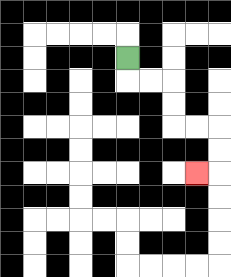{'start': '[5, 2]', 'end': '[8, 7]', 'path_directions': 'D,R,R,D,D,R,R,D,D,L', 'path_coordinates': '[[5, 2], [5, 3], [6, 3], [7, 3], [7, 4], [7, 5], [8, 5], [9, 5], [9, 6], [9, 7], [8, 7]]'}